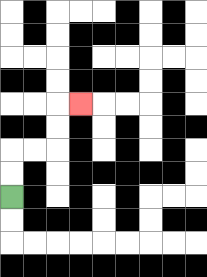{'start': '[0, 8]', 'end': '[3, 4]', 'path_directions': 'U,U,R,R,U,U,R', 'path_coordinates': '[[0, 8], [0, 7], [0, 6], [1, 6], [2, 6], [2, 5], [2, 4], [3, 4]]'}